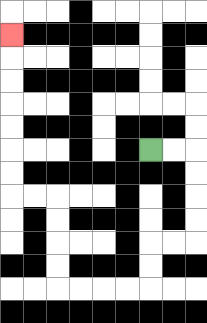{'start': '[6, 6]', 'end': '[0, 1]', 'path_directions': 'R,R,D,D,D,D,L,L,D,D,L,L,L,L,U,U,U,U,L,L,U,U,U,U,U,U,U', 'path_coordinates': '[[6, 6], [7, 6], [8, 6], [8, 7], [8, 8], [8, 9], [8, 10], [7, 10], [6, 10], [6, 11], [6, 12], [5, 12], [4, 12], [3, 12], [2, 12], [2, 11], [2, 10], [2, 9], [2, 8], [1, 8], [0, 8], [0, 7], [0, 6], [0, 5], [0, 4], [0, 3], [0, 2], [0, 1]]'}